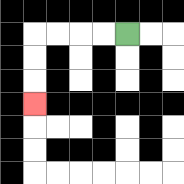{'start': '[5, 1]', 'end': '[1, 4]', 'path_directions': 'L,L,L,L,D,D,D', 'path_coordinates': '[[5, 1], [4, 1], [3, 1], [2, 1], [1, 1], [1, 2], [1, 3], [1, 4]]'}